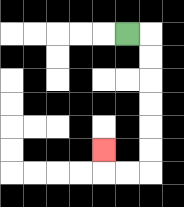{'start': '[5, 1]', 'end': '[4, 6]', 'path_directions': 'R,D,D,D,D,D,D,L,L,U', 'path_coordinates': '[[5, 1], [6, 1], [6, 2], [6, 3], [6, 4], [6, 5], [6, 6], [6, 7], [5, 7], [4, 7], [4, 6]]'}